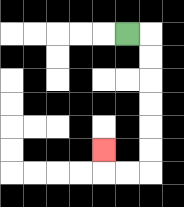{'start': '[5, 1]', 'end': '[4, 6]', 'path_directions': 'R,D,D,D,D,D,D,L,L,U', 'path_coordinates': '[[5, 1], [6, 1], [6, 2], [6, 3], [6, 4], [6, 5], [6, 6], [6, 7], [5, 7], [4, 7], [4, 6]]'}